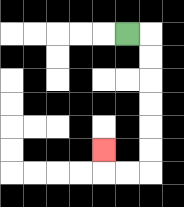{'start': '[5, 1]', 'end': '[4, 6]', 'path_directions': 'R,D,D,D,D,D,D,L,L,U', 'path_coordinates': '[[5, 1], [6, 1], [6, 2], [6, 3], [6, 4], [6, 5], [6, 6], [6, 7], [5, 7], [4, 7], [4, 6]]'}